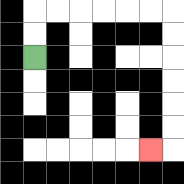{'start': '[1, 2]', 'end': '[6, 6]', 'path_directions': 'U,U,R,R,R,R,R,R,D,D,D,D,D,D,L', 'path_coordinates': '[[1, 2], [1, 1], [1, 0], [2, 0], [3, 0], [4, 0], [5, 0], [6, 0], [7, 0], [7, 1], [7, 2], [7, 3], [7, 4], [7, 5], [7, 6], [6, 6]]'}